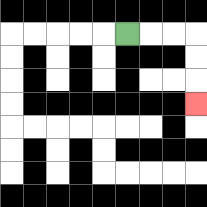{'start': '[5, 1]', 'end': '[8, 4]', 'path_directions': 'R,R,R,D,D,D', 'path_coordinates': '[[5, 1], [6, 1], [7, 1], [8, 1], [8, 2], [8, 3], [8, 4]]'}